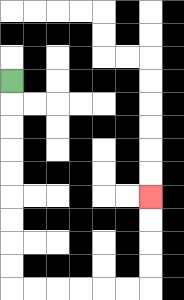{'start': '[0, 3]', 'end': '[6, 8]', 'path_directions': 'D,D,D,D,D,D,D,D,D,R,R,R,R,R,R,U,U,U,U', 'path_coordinates': '[[0, 3], [0, 4], [0, 5], [0, 6], [0, 7], [0, 8], [0, 9], [0, 10], [0, 11], [0, 12], [1, 12], [2, 12], [3, 12], [4, 12], [5, 12], [6, 12], [6, 11], [6, 10], [6, 9], [6, 8]]'}